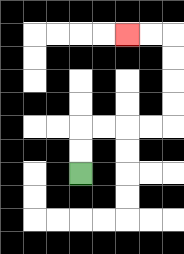{'start': '[3, 7]', 'end': '[5, 1]', 'path_directions': 'U,U,R,R,R,R,U,U,U,U,L,L', 'path_coordinates': '[[3, 7], [3, 6], [3, 5], [4, 5], [5, 5], [6, 5], [7, 5], [7, 4], [7, 3], [7, 2], [7, 1], [6, 1], [5, 1]]'}